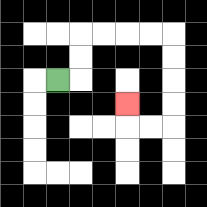{'start': '[2, 3]', 'end': '[5, 4]', 'path_directions': 'R,U,U,R,R,R,R,D,D,D,D,L,L,U', 'path_coordinates': '[[2, 3], [3, 3], [3, 2], [3, 1], [4, 1], [5, 1], [6, 1], [7, 1], [7, 2], [7, 3], [7, 4], [7, 5], [6, 5], [5, 5], [5, 4]]'}